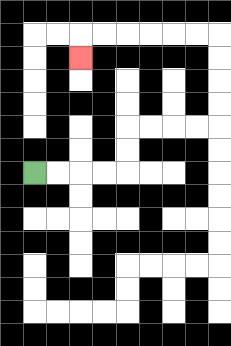{'start': '[1, 7]', 'end': '[3, 2]', 'path_directions': 'R,R,R,R,U,U,R,R,R,R,U,U,U,U,L,L,L,L,L,L,D', 'path_coordinates': '[[1, 7], [2, 7], [3, 7], [4, 7], [5, 7], [5, 6], [5, 5], [6, 5], [7, 5], [8, 5], [9, 5], [9, 4], [9, 3], [9, 2], [9, 1], [8, 1], [7, 1], [6, 1], [5, 1], [4, 1], [3, 1], [3, 2]]'}